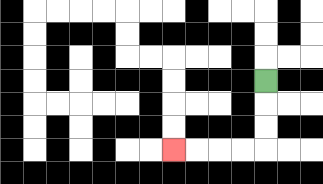{'start': '[11, 3]', 'end': '[7, 6]', 'path_directions': 'D,D,D,L,L,L,L', 'path_coordinates': '[[11, 3], [11, 4], [11, 5], [11, 6], [10, 6], [9, 6], [8, 6], [7, 6]]'}